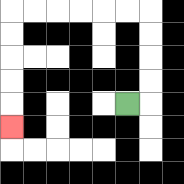{'start': '[5, 4]', 'end': '[0, 5]', 'path_directions': 'R,U,U,U,U,L,L,L,L,L,L,D,D,D,D,D', 'path_coordinates': '[[5, 4], [6, 4], [6, 3], [6, 2], [6, 1], [6, 0], [5, 0], [4, 0], [3, 0], [2, 0], [1, 0], [0, 0], [0, 1], [0, 2], [0, 3], [0, 4], [0, 5]]'}